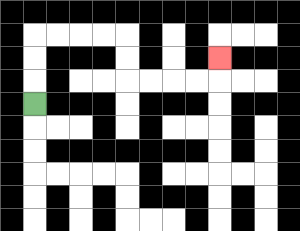{'start': '[1, 4]', 'end': '[9, 2]', 'path_directions': 'U,U,U,R,R,R,R,D,D,R,R,R,R,U', 'path_coordinates': '[[1, 4], [1, 3], [1, 2], [1, 1], [2, 1], [3, 1], [4, 1], [5, 1], [5, 2], [5, 3], [6, 3], [7, 3], [8, 3], [9, 3], [9, 2]]'}